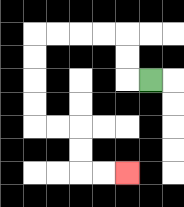{'start': '[6, 3]', 'end': '[5, 7]', 'path_directions': 'L,U,U,L,L,L,L,D,D,D,D,R,R,D,D,R,R', 'path_coordinates': '[[6, 3], [5, 3], [5, 2], [5, 1], [4, 1], [3, 1], [2, 1], [1, 1], [1, 2], [1, 3], [1, 4], [1, 5], [2, 5], [3, 5], [3, 6], [3, 7], [4, 7], [5, 7]]'}